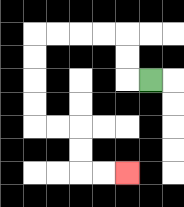{'start': '[6, 3]', 'end': '[5, 7]', 'path_directions': 'L,U,U,L,L,L,L,D,D,D,D,R,R,D,D,R,R', 'path_coordinates': '[[6, 3], [5, 3], [5, 2], [5, 1], [4, 1], [3, 1], [2, 1], [1, 1], [1, 2], [1, 3], [1, 4], [1, 5], [2, 5], [3, 5], [3, 6], [3, 7], [4, 7], [5, 7]]'}